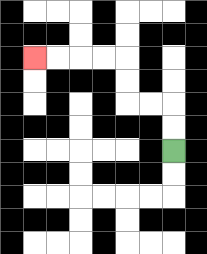{'start': '[7, 6]', 'end': '[1, 2]', 'path_directions': 'U,U,L,L,U,U,L,L,L,L', 'path_coordinates': '[[7, 6], [7, 5], [7, 4], [6, 4], [5, 4], [5, 3], [5, 2], [4, 2], [3, 2], [2, 2], [1, 2]]'}